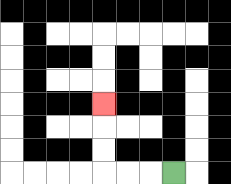{'start': '[7, 7]', 'end': '[4, 4]', 'path_directions': 'L,L,L,U,U,U', 'path_coordinates': '[[7, 7], [6, 7], [5, 7], [4, 7], [4, 6], [4, 5], [4, 4]]'}